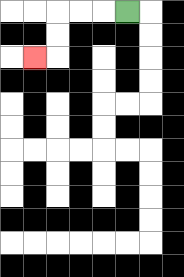{'start': '[5, 0]', 'end': '[1, 2]', 'path_directions': 'L,L,L,D,D,L', 'path_coordinates': '[[5, 0], [4, 0], [3, 0], [2, 0], [2, 1], [2, 2], [1, 2]]'}